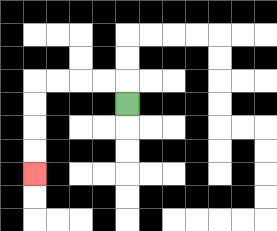{'start': '[5, 4]', 'end': '[1, 7]', 'path_directions': 'U,L,L,L,L,D,D,D,D', 'path_coordinates': '[[5, 4], [5, 3], [4, 3], [3, 3], [2, 3], [1, 3], [1, 4], [1, 5], [1, 6], [1, 7]]'}